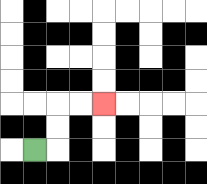{'start': '[1, 6]', 'end': '[4, 4]', 'path_directions': 'R,U,U,R,R', 'path_coordinates': '[[1, 6], [2, 6], [2, 5], [2, 4], [3, 4], [4, 4]]'}